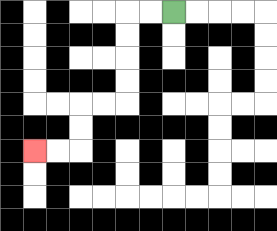{'start': '[7, 0]', 'end': '[1, 6]', 'path_directions': 'L,L,D,D,D,D,L,L,D,D,L,L', 'path_coordinates': '[[7, 0], [6, 0], [5, 0], [5, 1], [5, 2], [5, 3], [5, 4], [4, 4], [3, 4], [3, 5], [3, 6], [2, 6], [1, 6]]'}